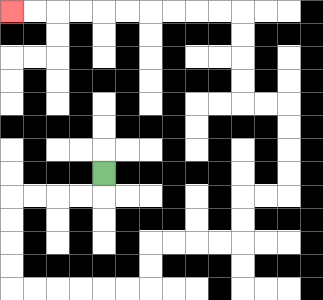{'start': '[4, 7]', 'end': '[0, 0]', 'path_directions': 'D,L,L,L,L,D,D,D,D,R,R,R,R,R,R,U,U,R,R,R,R,U,U,R,R,U,U,U,U,L,L,U,U,U,U,L,L,L,L,L,L,L,L,L,L', 'path_coordinates': '[[4, 7], [4, 8], [3, 8], [2, 8], [1, 8], [0, 8], [0, 9], [0, 10], [0, 11], [0, 12], [1, 12], [2, 12], [3, 12], [4, 12], [5, 12], [6, 12], [6, 11], [6, 10], [7, 10], [8, 10], [9, 10], [10, 10], [10, 9], [10, 8], [11, 8], [12, 8], [12, 7], [12, 6], [12, 5], [12, 4], [11, 4], [10, 4], [10, 3], [10, 2], [10, 1], [10, 0], [9, 0], [8, 0], [7, 0], [6, 0], [5, 0], [4, 0], [3, 0], [2, 0], [1, 0], [0, 0]]'}